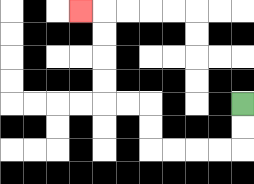{'start': '[10, 4]', 'end': '[3, 0]', 'path_directions': 'D,D,L,L,L,L,U,U,L,L,U,U,U,U,L', 'path_coordinates': '[[10, 4], [10, 5], [10, 6], [9, 6], [8, 6], [7, 6], [6, 6], [6, 5], [6, 4], [5, 4], [4, 4], [4, 3], [4, 2], [4, 1], [4, 0], [3, 0]]'}